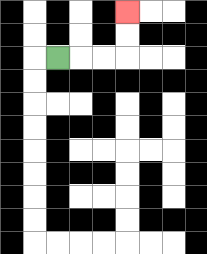{'start': '[2, 2]', 'end': '[5, 0]', 'path_directions': 'R,R,R,U,U', 'path_coordinates': '[[2, 2], [3, 2], [4, 2], [5, 2], [5, 1], [5, 0]]'}